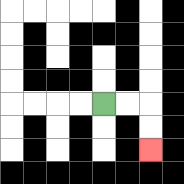{'start': '[4, 4]', 'end': '[6, 6]', 'path_directions': 'R,R,D,D', 'path_coordinates': '[[4, 4], [5, 4], [6, 4], [6, 5], [6, 6]]'}